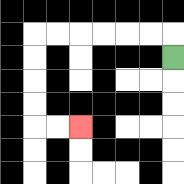{'start': '[7, 2]', 'end': '[3, 5]', 'path_directions': 'U,L,L,L,L,L,L,D,D,D,D,R,R', 'path_coordinates': '[[7, 2], [7, 1], [6, 1], [5, 1], [4, 1], [3, 1], [2, 1], [1, 1], [1, 2], [1, 3], [1, 4], [1, 5], [2, 5], [3, 5]]'}